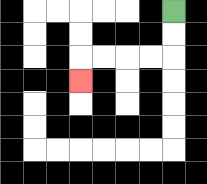{'start': '[7, 0]', 'end': '[3, 3]', 'path_directions': 'D,D,L,L,L,L,D', 'path_coordinates': '[[7, 0], [7, 1], [7, 2], [6, 2], [5, 2], [4, 2], [3, 2], [3, 3]]'}